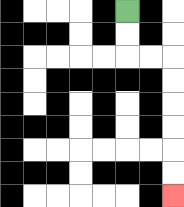{'start': '[5, 0]', 'end': '[7, 8]', 'path_directions': 'D,D,R,R,D,D,D,D,D,D', 'path_coordinates': '[[5, 0], [5, 1], [5, 2], [6, 2], [7, 2], [7, 3], [7, 4], [7, 5], [7, 6], [7, 7], [7, 8]]'}